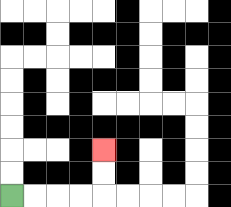{'start': '[0, 8]', 'end': '[4, 6]', 'path_directions': 'R,R,R,R,U,U', 'path_coordinates': '[[0, 8], [1, 8], [2, 8], [3, 8], [4, 8], [4, 7], [4, 6]]'}